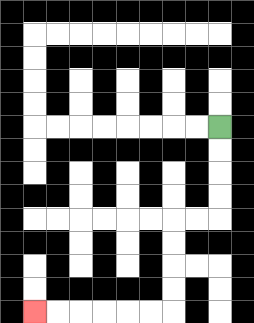{'start': '[9, 5]', 'end': '[1, 13]', 'path_directions': 'D,D,D,D,L,L,D,D,D,D,L,L,L,L,L,L', 'path_coordinates': '[[9, 5], [9, 6], [9, 7], [9, 8], [9, 9], [8, 9], [7, 9], [7, 10], [7, 11], [7, 12], [7, 13], [6, 13], [5, 13], [4, 13], [3, 13], [2, 13], [1, 13]]'}